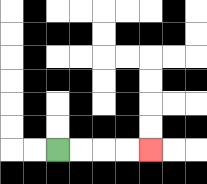{'start': '[2, 6]', 'end': '[6, 6]', 'path_directions': 'R,R,R,R', 'path_coordinates': '[[2, 6], [3, 6], [4, 6], [5, 6], [6, 6]]'}